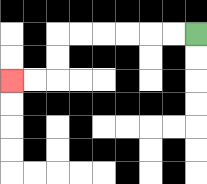{'start': '[8, 1]', 'end': '[0, 3]', 'path_directions': 'L,L,L,L,L,L,D,D,L,L', 'path_coordinates': '[[8, 1], [7, 1], [6, 1], [5, 1], [4, 1], [3, 1], [2, 1], [2, 2], [2, 3], [1, 3], [0, 3]]'}